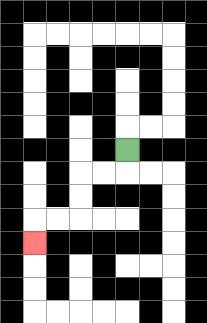{'start': '[5, 6]', 'end': '[1, 10]', 'path_directions': 'D,L,L,D,D,L,L,D', 'path_coordinates': '[[5, 6], [5, 7], [4, 7], [3, 7], [3, 8], [3, 9], [2, 9], [1, 9], [1, 10]]'}